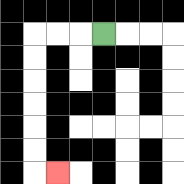{'start': '[4, 1]', 'end': '[2, 7]', 'path_directions': 'L,L,L,D,D,D,D,D,D,R', 'path_coordinates': '[[4, 1], [3, 1], [2, 1], [1, 1], [1, 2], [1, 3], [1, 4], [1, 5], [1, 6], [1, 7], [2, 7]]'}